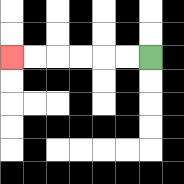{'start': '[6, 2]', 'end': '[0, 2]', 'path_directions': 'L,L,L,L,L,L', 'path_coordinates': '[[6, 2], [5, 2], [4, 2], [3, 2], [2, 2], [1, 2], [0, 2]]'}